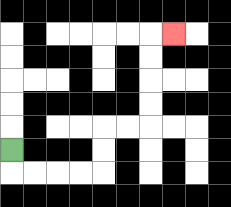{'start': '[0, 6]', 'end': '[7, 1]', 'path_directions': 'D,R,R,R,R,U,U,R,R,U,U,U,U,R', 'path_coordinates': '[[0, 6], [0, 7], [1, 7], [2, 7], [3, 7], [4, 7], [4, 6], [4, 5], [5, 5], [6, 5], [6, 4], [6, 3], [6, 2], [6, 1], [7, 1]]'}